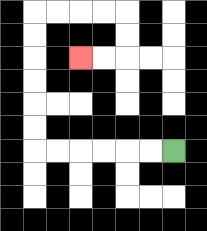{'start': '[7, 6]', 'end': '[3, 2]', 'path_directions': 'L,L,L,L,L,L,U,U,U,U,U,U,R,R,R,R,D,D,L,L', 'path_coordinates': '[[7, 6], [6, 6], [5, 6], [4, 6], [3, 6], [2, 6], [1, 6], [1, 5], [1, 4], [1, 3], [1, 2], [1, 1], [1, 0], [2, 0], [3, 0], [4, 0], [5, 0], [5, 1], [5, 2], [4, 2], [3, 2]]'}